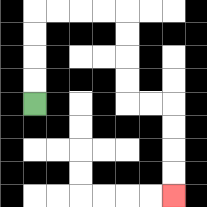{'start': '[1, 4]', 'end': '[7, 8]', 'path_directions': 'U,U,U,U,R,R,R,R,D,D,D,D,R,R,D,D,D,D', 'path_coordinates': '[[1, 4], [1, 3], [1, 2], [1, 1], [1, 0], [2, 0], [3, 0], [4, 0], [5, 0], [5, 1], [5, 2], [5, 3], [5, 4], [6, 4], [7, 4], [7, 5], [7, 6], [7, 7], [7, 8]]'}